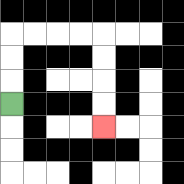{'start': '[0, 4]', 'end': '[4, 5]', 'path_directions': 'U,U,U,R,R,R,R,D,D,D,D', 'path_coordinates': '[[0, 4], [0, 3], [0, 2], [0, 1], [1, 1], [2, 1], [3, 1], [4, 1], [4, 2], [4, 3], [4, 4], [4, 5]]'}